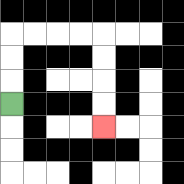{'start': '[0, 4]', 'end': '[4, 5]', 'path_directions': 'U,U,U,R,R,R,R,D,D,D,D', 'path_coordinates': '[[0, 4], [0, 3], [0, 2], [0, 1], [1, 1], [2, 1], [3, 1], [4, 1], [4, 2], [4, 3], [4, 4], [4, 5]]'}